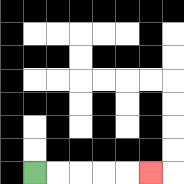{'start': '[1, 7]', 'end': '[6, 7]', 'path_directions': 'R,R,R,R,R', 'path_coordinates': '[[1, 7], [2, 7], [3, 7], [4, 7], [5, 7], [6, 7]]'}